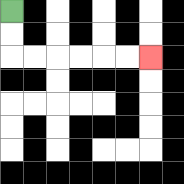{'start': '[0, 0]', 'end': '[6, 2]', 'path_directions': 'D,D,R,R,R,R,R,R', 'path_coordinates': '[[0, 0], [0, 1], [0, 2], [1, 2], [2, 2], [3, 2], [4, 2], [5, 2], [6, 2]]'}